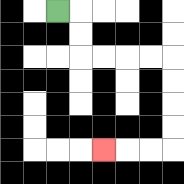{'start': '[2, 0]', 'end': '[4, 6]', 'path_directions': 'R,D,D,R,R,R,R,D,D,D,D,L,L,L', 'path_coordinates': '[[2, 0], [3, 0], [3, 1], [3, 2], [4, 2], [5, 2], [6, 2], [7, 2], [7, 3], [7, 4], [7, 5], [7, 6], [6, 6], [5, 6], [4, 6]]'}